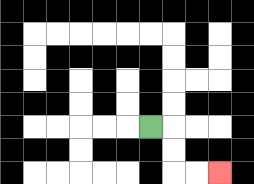{'start': '[6, 5]', 'end': '[9, 7]', 'path_directions': 'R,D,D,R,R', 'path_coordinates': '[[6, 5], [7, 5], [7, 6], [7, 7], [8, 7], [9, 7]]'}